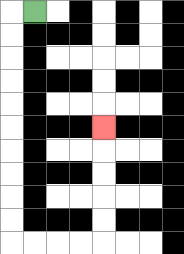{'start': '[1, 0]', 'end': '[4, 5]', 'path_directions': 'L,D,D,D,D,D,D,D,D,D,D,R,R,R,R,U,U,U,U,U', 'path_coordinates': '[[1, 0], [0, 0], [0, 1], [0, 2], [0, 3], [0, 4], [0, 5], [0, 6], [0, 7], [0, 8], [0, 9], [0, 10], [1, 10], [2, 10], [3, 10], [4, 10], [4, 9], [4, 8], [4, 7], [4, 6], [4, 5]]'}